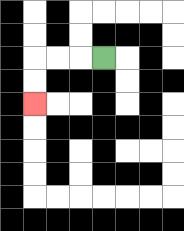{'start': '[4, 2]', 'end': '[1, 4]', 'path_directions': 'L,L,L,D,D', 'path_coordinates': '[[4, 2], [3, 2], [2, 2], [1, 2], [1, 3], [1, 4]]'}